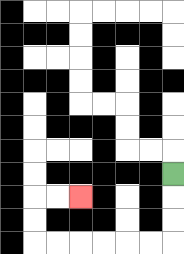{'start': '[7, 7]', 'end': '[3, 8]', 'path_directions': 'D,D,D,L,L,L,L,L,L,U,U,R,R', 'path_coordinates': '[[7, 7], [7, 8], [7, 9], [7, 10], [6, 10], [5, 10], [4, 10], [3, 10], [2, 10], [1, 10], [1, 9], [1, 8], [2, 8], [3, 8]]'}